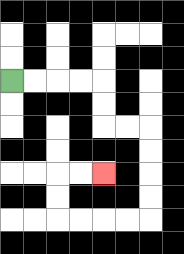{'start': '[0, 3]', 'end': '[4, 7]', 'path_directions': 'R,R,R,R,D,D,R,R,D,D,D,D,L,L,L,L,U,U,R,R', 'path_coordinates': '[[0, 3], [1, 3], [2, 3], [3, 3], [4, 3], [4, 4], [4, 5], [5, 5], [6, 5], [6, 6], [6, 7], [6, 8], [6, 9], [5, 9], [4, 9], [3, 9], [2, 9], [2, 8], [2, 7], [3, 7], [4, 7]]'}